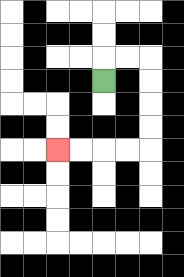{'start': '[4, 3]', 'end': '[2, 6]', 'path_directions': 'U,R,R,D,D,D,D,L,L,L,L', 'path_coordinates': '[[4, 3], [4, 2], [5, 2], [6, 2], [6, 3], [6, 4], [6, 5], [6, 6], [5, 6], [4, 6], [3, 6], [2, 6]]'}